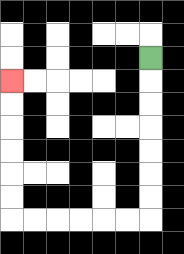{'start': '[6, 2]', 'end': '[0, 3]', 'path_directions': 'D,D,D,D,D,D,D,L,L,L,L,L,L,U,U,U,U,U,U', 'path_coordinates': '[[6, 2], [6, 3], [6, 4], [6, 5], [6, 6], [6, 7], [6, 8], [6, 9], [5, 9], [4, 9], [3, 9], [2, 9], [1, 9], [0, 9], [0, 8], [0, 7], [0, 6], [0, 5], [0, 4], [0, 3]]'}